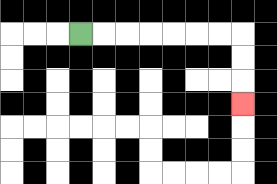{'start': '[3, 1]', 'end': '[10, 4]', 'path_directions': 'R,R,R,R,R,R,R,D,D,D', 'path_coordinates': '[[3, 1], [4, 1], [5, 1], [6, 1], [7, 1], [8, 1], [9, 1], [10, 1], [10, 2], [10, 3], [10, 4]]'}